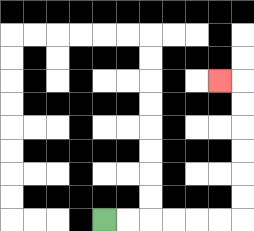{'start': '[4, 9]', 'end': '[9, 3]', 'path_directions': 'R,R,R,R,R,R,U,U,U,U,U,U,L', 'path_coordinates': '[[4, 9], [5, 9], [6, 9], [7, 9], [8, 9], [9, 9], [10, 9], [10, 8], [10, 7], [10, 6], [10, 5], [10, 4], [10, 3], [9, 3]]'}